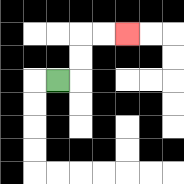{'start': '[2, 3]', 'end': '[5, 1]', 'path_directions': 'R,U,U,R,R', 'path_coordinates': '[[2, 3], [3, 3], [3, 2], [3, 1], [4, 1], [5, 1]]'}